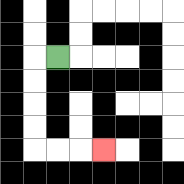{'start': '[2, 2]', 'end': '[4, 6]', 'path_directions': 'L,D,D,D,D,R,R,R', 'path_coordinates': '[[2, 2], [1, 2], [1, 3], [1, 4], [1, 5], [1, 6], [2, 6], [3, 6], [4, 6]]'}